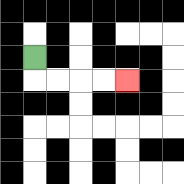{'start': '[1, 2]', 'end': '[5, 3]', 'path_directions': 'D,R,R,R,R', 'path_coordinates': '[[1, 2], [1, 3], [2, 3], [3, 3], [4, 3], [5, 3]]'}